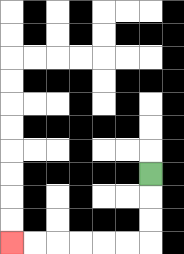{'start': '[6, 7]', 'end': '[0, 10]', 'path_directions': 'D,D,D,L,L,L,L,L,L', 'path_coordinates': '[[6, 7], [6, 8], [6, 9], [6, 10], [5, 10], [4, 10], [3, 10], [2, 10], [1, 10], [0, 10]]'}